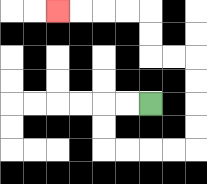{'start': '[6, 4]', 'end': '[2, 0]', 'path_directions': 'L,L,D,D,R,R,R,R,U,U,U,U,L,L,U,U,L,L,L,L', 'path_coordinates': '[[6, 4], [5, 4], [4, 4], [4, 5], [4, 6], [5, 6], [6, 6], [7, 6], [8, 6], [8, 5], [8, 4], [8, 3], [8, 2], [7, 2], [6, 2], [6, 1], [6, 0], [5, 0], [4, 0], [3, 0], [2, 0]]'}